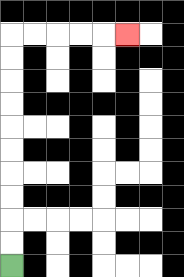{'start': '[0, 11]', 'end': '[5, 1]', 'path_directions': 'U,U,U,U,U,U,U,U,U,U,R,R,R,R,R', 'path_coordinates': '[[0, 11], [0, 10], [0, 9], [0, 8], [0, 7], [0, 6], [0, 5], [0, 4], [0, 3], [0, 2], [0, 1], [1, 1], [2, 1], [3, 1], [4, 1], [5, 1]]'}